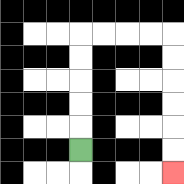{'start': '[3, 6]', 'end': '[7, 7]', 'path_directions': 'U,U,U,U,U,R,R,R,R,D,D,D,D,D,D', 'path_coordinates': '[[3, 6], [3, 5], [3, 4], [3, 3], [3, 2], [3, 1], [4, 1], [5, 1], [6, 1], [7, 1], [7, 2], [7, 3], [7, 4], [7, 5], [7, 6], [7, 7]]'}